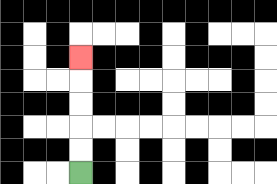{'start': '[3, 7]', 'end': '[3, 2]', 'path_directions': 'U,U,U,U,U', 'path_coordinates': '[[3, 7], [3, 6], [3, 5], [3, 4], [3, 3], [3, 2]]'}